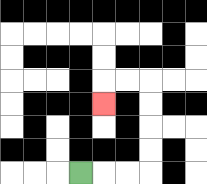{'start': '[3, 7]', 'end': '[4, 4]', 'path_directions': 'R,R,R,U,U,U,U,L,L,D', 'path_coordinates': '[[3, 7], [4, 7], [5, 7], [6, 7], [6, 6], [6, 5], [6, 4], [6, 3], [5, 3], [4, 3], [4, 4]]'}